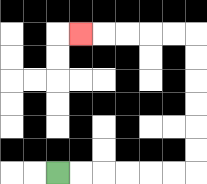{'start': '[2, 7]', 'end': '[3, 1]', 'path_directions': 'R,R,R,R,R,R,U,U,U,U,U,U,L,L,L,L,L', 'path_coordinates': '[[2, 7], [3, 7], [4, 7], [5, 7], [6, 7], [7, 7], [8, 7], [8, 6], [8, 5], [8, 4], [8, 3], [8, 2], [8, 1], [7, 1], [6, 1], [5, 1], [4, 1], [3, 1]]'}